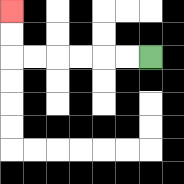{'start': '[6, 2]', 'end': '[0, 0]', 'path_directions': 'L,L,L,L,L,L,U,U', 'path_coordinates': '[[6, 2], [5, 2], [4, 2], [3, 2], [2, 2], [1, 2], [0, 2], [0, 1], [0, 0]]'}